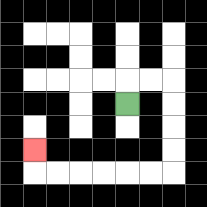{'start': '[5, 4]', 'end': '[1, 6]', 'path_directions': 'U,R,R,D,D,D,D,L,L,L,L,L,L,U', 'path_coordinates': '[[5, 4], [5, 3], [6, 3], [7, 3], [7, 4], [7, 5], [7, 6], [7, 7], [6, 7], [5, 7], [4, 7], [3, 7], [2, 7], [1, 7], [1, 6]]'}